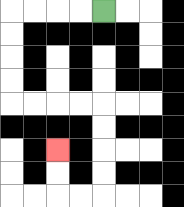{'start': '[4, 0]', 'end': '[2, 6]', 'path_directions': 'L,L,L,L,D,D,D,D,R,R,R,R,D,D,D,D,L,L,U,U', 'path_coordinates': '[[4, 0], [3, 0], [2, 0], [1, 0], [0, 0], [0, 1], [0, 2], [0, 3], [0, 4], [1, 4], [2, 4], [3, 4], [4, 4], [4, 5], [4, 6], [4, 7], [4, 8], [3, 8], [2, 8], [2, 7], [2, 6]]'}